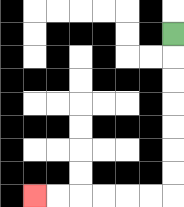{'start': '[7, 1]', 'end': '[1, 8]', 'path_directions': 'D,D,D,D,D,D,D,L,L,L,L,L,L', 'path_coordinates': '[[7, 1], [7, 2], [7, 3], [7, 4], [7, 5], [7, 6], [7, 7], [7, 8], [6, 8], [5, 8], [4, 8], [3, 8], [2, 8], [1, 8]]'}